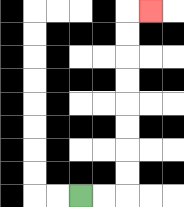{'start': '[3, 8]', 'end': '[6, 0]', 'path_directions': 'R,R,U,U,U,U,U,U,U,U,R', 'path_coordinates': '[[3, 8], [4, 8], [5, 8], [5, 7], [5, 6], [5, 5], [5, 4], [5, 3], [5, 2], [5, 1], [5, 0], [6, 0]]'}